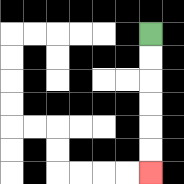{'start': '[6, 1]', 'end': '[6, 7]', 'path_directions': 'D,D,D,D,D,D', 'path_coordinates': '[[6, 1], [6, 2], [6, 3], [6, 4], [6, 5], [6, 6], [6, 7]]'}